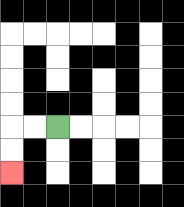{'start': '[2, 5]', 'end': '[0, 7]', 'path_directions': 'L,L,D,D', 'path_coordinates': '[[2, 5], [1, 5], [0, 5], [0, 6], [0, 7]]'}